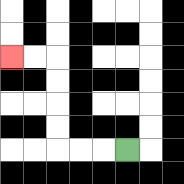{'start': '[5, 6]', 'end': '[0, 2]', 'path_directions': 'L,L,L,U,U,U,U,L,L', 'path_coordinates': '[[5, 6], [4, 6], [3, 6], [2, 6], [2, 5], [2, 4], [2, 3], [2, 2], [1, 2], [0, 2]]'}